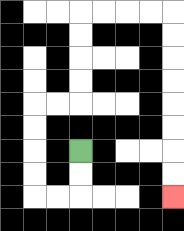{'start': '[3, 6]', 'end': '[7, 8]', 'path_directions': 'D,D,L,L,U,U,U,U,R,R,U,U,U,U,R,R,R,R,D,D,D,D,D,D,D,D', 'path_coordinates': '[[3, 6], [3, 7], [3, 8], [2, 8], [1, 8], [1, 7], [1, 6], [1, 5], [1, 4], [2, 4], [3, 4], [3, 3], [3, 2], [3, 1], [3, 0], [4, 0], [5, 0], [6, 0], [7, 0], [7, 1], [7, 2], [7, 3], [7, 4], [7, 5], [7, 6], [7, 7], [7, 8]]'}